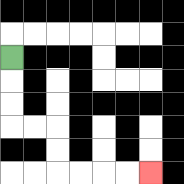{'start': '[0, 2]', 'end': '[6, 7]', 'path_directions': 'D,D,D,R,R,D,D,R,R,R,R', 'path_coordinates': '[[0, 2], [0, 3], [0, 4], [0, 5], [1, 5], [2, 5], [2, 6], [2, 7], [3, 7], [4, 7], [5, 7], [6, 7]]'}